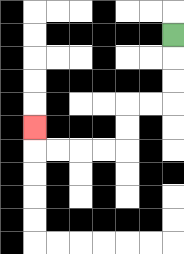{'start': '[7, 1]', 'end': '[1, 5]', 'path_directions': 'D,D,D,L,L,D,D,L,L,L,L,U', 'path_coordinates': '[[7, 1], [7, 2], [7, 3], [7, 4], [6, 4], [5, 4], [5, 5], [5, 6], [4, 6], [3, 6], [2, 6], [1, 6], [1, 5]]'}